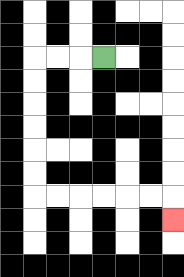{'start': '[4, 2]', 'end': '[7, 9]', 'path_directions': 'L,L,L,D,D,D,D,D,D,R,R,R,R,R,R,D', 'path_coordinates': '[[4, 2], [3, 2], [2, 2], [1, 2], [1, 3], [1, 4], [1, 5], [1, 6], [1, 7], [1, 8], [2, 8], [3, 8], [4, 8], [5, 8], [6, 8], [7, 8], [7, 9]]'}